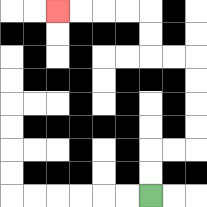{'start': '[6, 8]', 'end': '[2, 0]', 'path_directions': 'U,U,R,R,U,U,U,U,L,L,U,U,L,L,L,L', 'path_coordinates': '[[6, 8], [6, 7], [6, 6], [7, 6], [8, 6], [8, 5], [8, 4], [8, 3], [8, 2], [7, 2], [6, 2], [6, 1], [6, 0], [5, 0], [4, 0], [3, 0], [2, 0]]'}